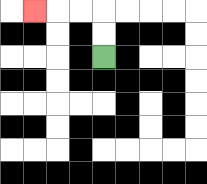{'start': '[4, 2]', 'end': '[1, 0]', 'path_directions': 'U,U,L,L,L', 'path_coordinates': '[[4, 2], [4, 1], [4, 0], [3, 0], [2, 0], [1, 0]]'}